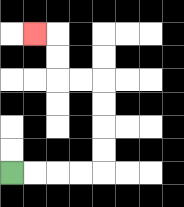{'start': '[0, 7]', 'end': '[1, 1]', 'path_directions': 'R,R,R,R,U,U,U,U,L,L,U,U,L', 'path_coordinates': '[[0, 7], [1, 7], [2, 7], [3, 7], [4, 7], [4, 6], [4, 5], [4, 4], [4, 3], [3, 3], [2, 3], [2, 2], [2, 1], [1, 1]]'}